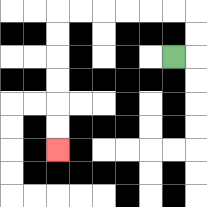{'start': '[7, 2]', 'end': '[2, 6]', 'path_directions': 'R,U,U,L,L,L,L,L,L,D,D,D,D,D,D', 'path_coordinates': '[[7, 2], [8, 2], [8, 1], [8, 0], [7, 0], [6, 0], [5, 0], [4, 0], [3, 0], [2, 0], [2, 1], [2, 2], [2, 3], [2, 4], [2, 5], [2, 6]]'}